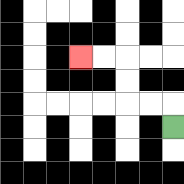{'start': '[7, 5]', 'end': '[3, 2]', 'path_directions': 'U,L,L,U,U,L,L', 'path_coordinates': '[[7, 5], [7, 4], [6, 4], [5, 4], [5, 3], [5, 2], [4, 2], [3, 2]]'}